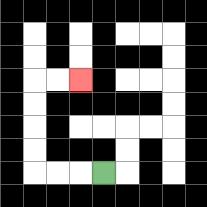{'start': '[4, 7]', 'end': '[3, 3]', 'path_directions': 'L,L,L,U,U,U,U,R,R', 'path_coordinates': '[[4, 7], [3, 7], [2, 7], [1, 7], [1, 6], [1, 5], [1, 4], [1, 3], [2, 3], [3, 3]]'}